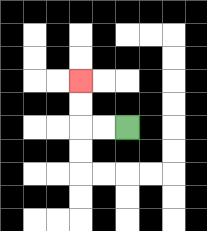{'start': '[5, 5]', 'end': '[3, 3]', 'path_directions': 'L,L,U,U', 'path_coordinates': '[[5, 5], [4, 5], [3, 5], [3, 4], [3, 3]]'}